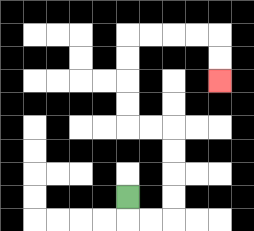{'start': '[5, 8]', 'end': '[9, 3]', 'path_directions': 'D,R,R,U,U,U,U,L,L,U,U,U,U,R,R,R,R,D,D', 'path_coordinates': '[[5, 8], [5, 9], [6, 9], [7, 9], [7, 8], [7, 7], [7, 6], [7, 5], [6, 5], [5, 5], [5, 4], [5, 3], [5, 2], [5, 1], [6, 1], [7, 1], [8, 1], [9, 1], [9, 2], [9, 3]]'}